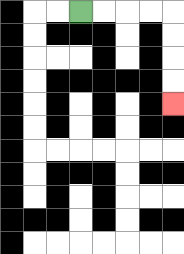{'start': '[3, 0]', 'end': '[7, 4]', 'path_directions': 'R,R,R,R,D,D,D,D', 'path_coordinates': '[[3, 0], [4, 0], [5, 0], [6, 0], [7, 0], [7, 1], [7, 2], [7, 3], [7, 4]]'}